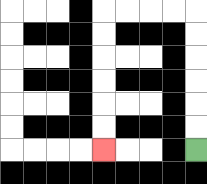{'start': '[8, 6]', 'end': '[4, 6]', 'path_directions': 'U,U,U,U,U,U,L,L,L,L,D,D,D,D,D,D', 'path_coordinates': '[[8, 6], [8, 5], [8, 4], [8, 3], [8, 2], [8, 1], [8, 0], [7, 0], [6, 0], [5, 0], [4, 0], [4, 1], [4, 2], [4, 3], [4, 4], [4, 5], [4, 6]]'}